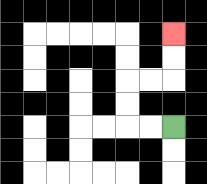{'start': '[7, 5]', 'end': '[7, 1]', 'path_directions': 'L,L,U,U,R,R,U,U', 'path_coordinates': '[[7, 5], [6, 5], [5, 5], [5, 4], [5, 3], [6, 3], [7, 3], [7, 2], [7, 1]]'}